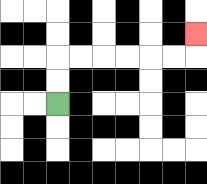{'start': '[2, 4]', 'end': '[8, 1]', 'path_directions': 'U,U,R,R,R,R,R,R,U', 'path_coordinates': '[[2, 4], [2, 3], [2, 2], [3, 2], [4, 2], [5, 2], [6, 2], [7, 2], [8, 2], [8, 1]]'}